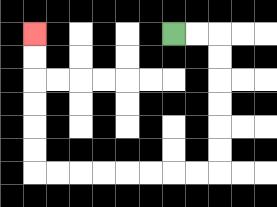{'start': '[7, 1]', 'end': '[1, 1]', 'path_directions': 'R,R,D,D,D,D,D,D,L,L,L,L,L,L,L,L,U,U,U,U,U,U', 'path_coordinates': '[[7, 1], [8, 1], [9, 1], [9, 2], [9, 3], [9, 4], [9, 5], [9, 6], [9, 7], [8, 7], [7, 7], [6, 7], [5, 7], [4, 7], [3, 7], [2, 7], [1, 7], [1, 6], [1, 5], [1, 4], [1, 3], [1, 2], [1, 1]]'}